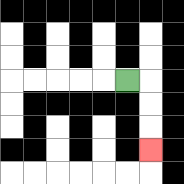{'start': '[5, 3]', 'end': '[6, 6]', 'path_directions': 'R,D,D,D', 'path_coordinates': '[[5, 3], [6, 3], [6, 4], [6, 5], [6, 6]]'}